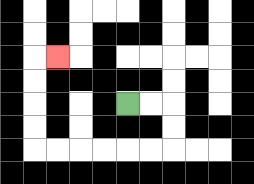{'start': '[5, 4]', 'end': '[2, 2]', 'path_directions': 'R,R,D,D,L,L,L,L,L,L,U,U,U,U,R', 'path_coordinates': '[[5, 4], [6, 4], [7, 4], [7, 5], [7, 6], [6, 6], [5, 6], [4, 6], [3, 6], [2, 6], [1, 6], [1, 5], [1, 4], [1, 3], [1, 2], [2, 2]]'}